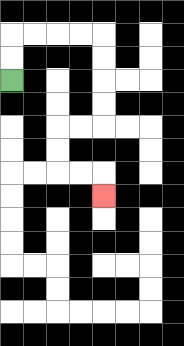{'start': '[0, 3]', 'end': '[4, 8]', 'path_directions': 'U,U,R,R,R,R,D,D,D,D,L,L,D,D,R,R,D', 'path_coordinates': '[[0, 3], [0, 2], [0, 1], [1, 1], [2, 1], [3, 1], [4, 1], [4, 2], [4, 3], [4, 4], [4, 5], [3, 5], [2, 5], [2, 6], [2, 7], [3, 7], [4, 7], [4, 8]]'}